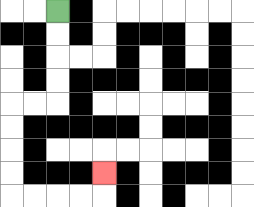{'start': '[2, 0]', 'end': '[4, 7]', 'path_directions': 'D,D,D,D,L,L,D,D,D,D,R,R,R,R,U', 'path_coordinates': '[[2, 0], [2, 1], [2, 2], [2, 3], [2, 4], [1, 4], [0, 4], [0, 5], [0, 6], [0, 7], [0, 8], [1, 8], [2, 8], [3, 8], [4, 8], [4, 7]]'}